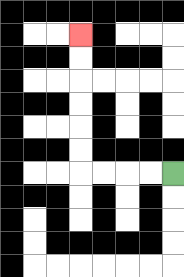{'start': '[7, 7]', 'end': '[3, 1]', 'path_directions': 'L,L,L,L,U,U,U,U,U,U', 'path_coordinates': '[[7, 7], [6, 7], [5, 7], [4, 7], [3, 7], [3, 6], [3, 5], [3, 4], [3, 3], [3, 2], [3, 1]]'}